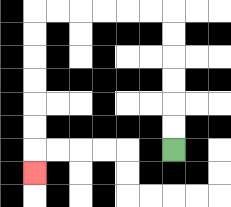{'start': '[7, 6]', 'end': '[1, 7]', 'path_directions': 'U,U,U,U,U,U,L,L,L,L,L,L,D,D,D,D,D,D,D', 'path_coordinates': '[[7, 6], [7, 5], [7, 4], [7, 3], [7, 2], [7, 1], [7, 0], [6, 0], [5, 0], [4, 0], [3, 0], [2, 0], [1, 0], [1, 1], [1, 2], [1, 3], [1, 4], [1, 5], [1, 6], [1, 7]]'}